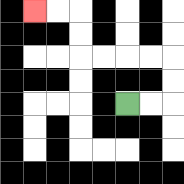{'start': '[5, 4]', 'end': '[1, 0]', 'path_directions': 'R,R,U,U,L,L,L,L,U,U,L,L', 'path_coordinates': '[[5, 4], [6, 4], [7, 4], [7, 3], [7, 2], [6, 2], [5, 2], [4, 2], [3, 2], [3, 1], [3, 0], [2, 0], [1, 0]]'}